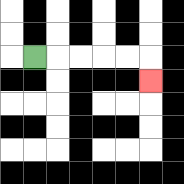{'start': '[1, 2]', 'end': '[6, 3]', 'path_directions': 'R,R,R,R,R,D', 'path_coordinates': '[[1, 2], [2, 2], [3, 2], [4, 2], [5, 2], [6, 2], [6, 3]]'}